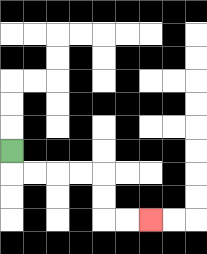{'start': '[0, 6]', 'end': '[6, 9]', 'path_directions': 'D,R,R,R,R,D,D,R,R', 'path_coordinates': '[[0, 6], [0, 7], [1, 7], [2, 7], [3, 7], [4, 7], [4, 8], [4, 9], [5, 9], [6, 9]]'}